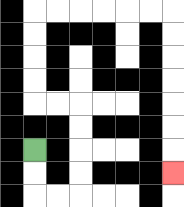{'start': '[1, 6]', 'end': '[7, 7]', 'path_directions': 'D,D,R,R,U,U,U,U,L,L,U,U,U,U,R,R,R,R,R,R,D,D,D,D,D,D,D', 'path_coordinates': '[[1, 6], [1, 7], [1, 8], [2, 8], [3, 8], [3, 7], [3, 6], [3, 5], [3, 4], [2, 4], [1, 4], [1, 3], [1, 2], [1, 1], [1, 0], [2, 0], [3, 0], [4, 0], [5, 0], [6, 0], [7, 0], [7, 1], [7, 2], [7, 3], [7, 4], [7, 5], [7, 6], [7, 7]]'}